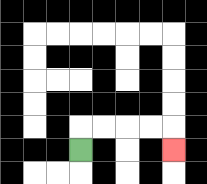{'start': '[3, 6]', 'end': '[7, 6]', 'path_directions': 'U,R,R,R,R,D', 'path_coordinates': '[[3, 6], [3, 5], [4, 5], [5, 5], [6, 5], [7, 5], [7, 6]]'}